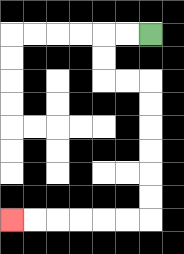{'start': '[6, 1]', 'end': '[0, 9]', 'path_directions': 'L,L,D,D,R,R,D,D,D,D,D,D,L,L,L,L,L,L', 'path_coordinates': '[[6, 1], [5, 1], [4, 1], [4, 2], [4, 3], [5, 3], [6, 3], [6, 4], [6, 5], [6, 6], [6, 7], [6, 8], [6, 9], [5, 9], [4, 9], [3, 9], [2, 9], [1, 9], [0, 9]]'}